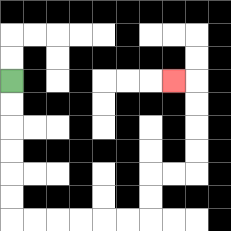{'start': '[0, 3]', 'end': '[7, 3]', 'path_directions': 'D,D,D,D,D,D,R,R,R,R,R,R,U,U,R,R,U,U,U,U,L', 'path_coordinates': '[[0, 3], [0, 4], [0, 5], [0, 6], [0, 7], [0, 8], [0, 9], [1, 9], [2, 9], [3, 9], [4, 9], [5, 9], [6, 9], [6, 8], [6, 7], [7, 7], [8, 7], [8, 6], [8, 5], [8, 4], [8, 3], [7, 3]]'}